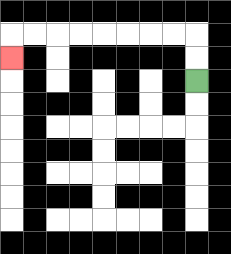{'start': '[8, 3]', 'end': '[0, 2]', 'path_directions': 'U,U,L,L,L,L,L,L,L,L,D', 'path_coordinates': '[[8, 3], [8, 2], [8, 1], [7, 1], [6, 1], [5, 1], [4, 1], [3, 1], [2, 1], [1, 1], [0, 1], [0, 2]]'}